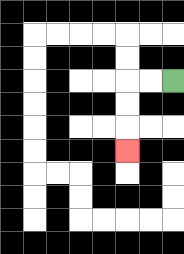{'start': '[7, 3]', 'end': '[5, 6]', 'path_directions': 'L,L,D,D,D', 'path_coordinates': '[[7, 3], [6, 3], [5, 3], [5, 4], [5, 5], [5, 6]]'}